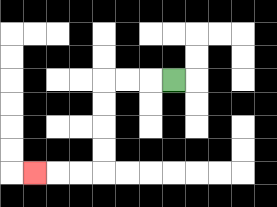{'start': '[7, 3]', 'end': '[1, 7]', 'path_directions': 'L,L,L,D,D,D,D,L,L,L', 'path_coordinates': '[[7, 3], [6, 3], [5, 3], [4, 3], [4, 4], [4, 5], [4, 6], [4, 7], [3, 7], [2, 7], [1, 7]]'}